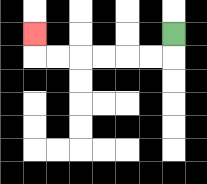{'start': '[7, 1]', 'end': '[1, 1]', 'path_directions': 'D,L,L,L,L,L,L,U', 'path_coordinates': '[[7, 1], [7, 2], [6, 2], [5, 2], [4, 2], [3, 2], [2, 2], [1, 2], [1, 1]]'}